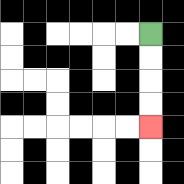{'start': '[6, 1]', 'end': '[6, 5]', 'path_directions': 'D,D,D,D', 'path_coordinates': '[[6, 1], [6, 2], [6, 3], [6, 4], [6, 5]]'}